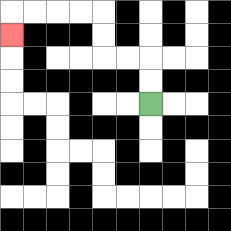{'start': '[6, 4]', 'end': '[0, 1]', 'path_directions': 'U,U,L,L,U,U,L,L,L,L,D', 'path_coordinates': '[[6, 4], [6, 3], [6, 2], [5, 2], [4, 2], [4, 1], [4, 0], [3, 0], [2, 0], [1, 0], [0, 0], [0, 1]]'}